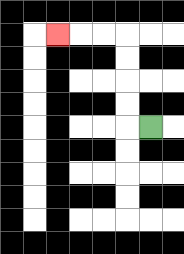{'start': '[6, 5]', 'end': '[2, 1]', 'path_directions': 'L,U,U,U,U,L,L,L', 'path_coordinates': '[[6, 5], [5, 5], [5, 4], [5, 3], [5, 2], [5, 1], [4, 1], [3, 1], [2, 1]]'}